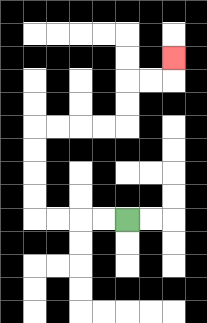{'start': '[5, 9]', 'end': '[7, 2]', 'path_directions': 'L,L,L,L,U,U,U,U,R,R,R,R,U,U,R,R,U', 'path_coordinates': '[[5, 9], [4, 9], [3, 9], [2, 9], [1, 9], [1, 8], [1, 7], [1, 6], [1, 5], [2, 5], [3, 5], [4, 5], [5, 5], [5, 4], [5, 3], [6, 3], [7, 3], [7, 2]]'}